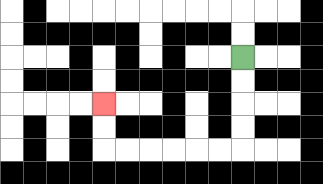{'start': '[10, 2]', 'end': '[4, 4]', 'path_directions': 'D,D,D,D,L,L,L,L,L,L,U,U', 'path_coordinates': '[[10, 2], [10, 3], [10, 4], [10, 5], [10, 6], [9, 6], [8, 6], [7, 6], [6, 6], [5, 6], [4, 6], [4, 5], [4, 4]]'}